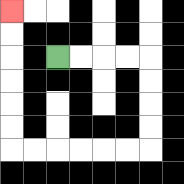{'start': '[2, 2]', 'end': '[0, 0]', 'path_directions': 'R,R,R,R,D,D,D,D,L,L,L,L,L,L,U,U,U,U,U,U', 'path_coordinates': '[[2, 2], [3, 2], [4, 2], [5, 2], [6, 2], [6, 3], [6, 4], [6, 5], [6, 6], [5, 6], [4, 6], [3, 6], [2, 6], [1, 6], [0, 6], [0, 5], [0, 4], [0, 3], [0, 2], [0, 1], [0, 0]]'}